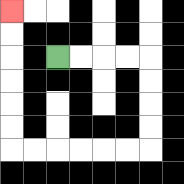{'start': '[2, 2]', 'end': '[0, 0]', 'path_directions': 'R,R,R,R,D,D,D,D,L,L,L,L,L,L,U,U,U,U,U,U', 'path_coordinates': '[[2, 2], [3, 2], [4, 2], [5, 2], [6, 2], [6, 3], [6, 4], [6, 5], [6, 6], [5, 6], [4, 6], [3, 6], [2, 6], [1, 6], [0, 6], [0, 5], [0, 4], [0, 3], [0, 2], [0, 1], [0, 0]]'}